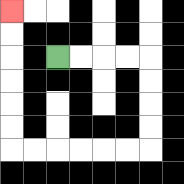{'start': '[2, 2]', 'end': '[0, 0]', 'path_directions': 'R,R,R,R,D,D,D,D,L,L,L,L,L,L,U,U,U,U,U,U', 'path_coordinates': '[[2, 2], [3, 2], [4, 2], [5, 2], [6, 2], [6, 3], [6, 4], [6, 5], [6, 6], [5, 6], [4, 6], [3, 6], [2, 6], [1, 6], [0, 6], [0, 5], [0, 4], [0, 3], [0, 2], [0, 1], [0, 0]]'}